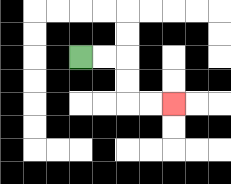{'start': '[3, 2]', 'end': '[7, 4]', 'path_directions': 'R,R,D,D,R,R', 'path_coordinates': '[[3, 2], [4, 2], [5, 2], [5, 3], [5, 4], [6, 4], [7, 4]]'}